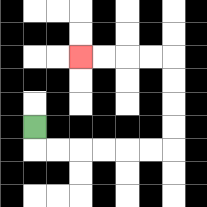{'start': '[1, 5]', 'end': '[3, 2]', 'path_directions': 'D,R,R,R,R,R,R,U,U,U,U,L,L,L,L', 'path_coordinates': '[[1, 5], [1, 6], [2, 6], [3, 6], [4, 6], [5, 6], [6, 6], [7, 6], [7, 5], [7, 4], [7, 3], [7, 2], [6, 2], [5, 2], [4, 2], [3, 2]]'}